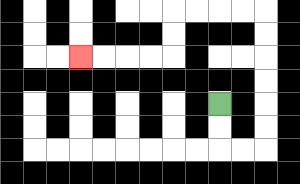{'start': '[9, 4]', 'end': '[3, 2]', 'path_directions': 'D,D,R,R,U,U,U,U,U,U,L,L,L,L,D,D,L,L,L,L', 'path_coordinates': '[[9, 4], [9, 5], [9, 6], [10, 6], [11, 6], [11, 5], [11, 4], [11, 3], [11, 2], [11, 1], [11, 0], [10, 0], [9, 0], [8, 0], [7, 0], [7, 1], [7, 2], [6, 2], [5, 2], [4, 2], [3, 2]]'}